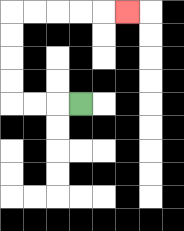{'start': '[3, 4]', 'end': '[5, 0]', 'path_directions': 'L,L,L,U,U,U,U,R,R,R,R,R', 'path_coordinates': '[[3, 4], [2, 4], [1, 4], [0, 4], [0, 3], [0, 2], [0, 1], [0, 0], [1, 0], [2, 0], [3, 0], [4, 0], [5, 0]]'}